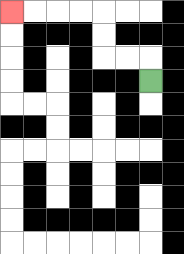{'start': '[6, 3]', 'end': '[0, 0]', 'path_directions': 'U,L,L,U,U,L,L,L,L', 'path_coordinates': '[[6, 3], [6, 2], [5, 2], [4, 2], [4, 1], [4, 0], [3, 0], [2, 0], [1, 0], [0, 0]]'}